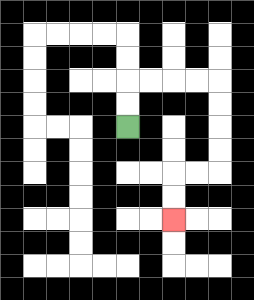{'start': '[5, 5]', 'end': '[7, 9]', 'path_directions': 'U,U,R,R,R,R,D,D,D,D,L,L,D,D', 'path_coordinates': '[[5, 5], [5, 4], [5, 3], [6, 3], [7, 3], [8, 3], [9, 3], [9, 4], [9, 5], [9, 6], [9, 7], [8, 7], [7, 7], [7, 8], [7, 9]]'}